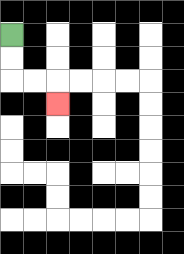{'start': '[0, 1]', 'end': '[2, 4]', 'path_directions': 'D,D,R,R,D', 'path_coordinates': '[[0, 1], [0, 2], [0, 3], [1, 3], [2, 3], [2, 4]]'}